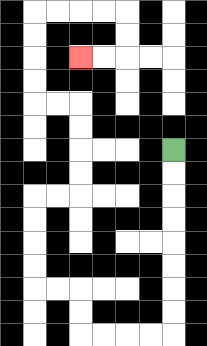{'start': '[7, 6]', 'end': '[3, 2]', 'path_directions': 'D,D,D,D,D,D,D,D,L,L,L,L,U,U,L,L,U,U,U,U,R,R,U,U,U,U,L,L,U,U,U,U,R,R,R,R,D,D,L,L', 'path_coordinates': '[[7, 6], [7, 7], [7, 8], [7, 9], [7, 10], [7, 11], [7, 12], [7, 13], [7, 14], [6, 14], [5, 14], [4, 14], [3, 14], [3, 13], [3, 12], [2, 12], [1, 12], [1, 11], [1, 10], [1, 9], [1, 8], [2, 8], [3, 8], [3, 7], [3, 6], [3, 5], [3, 4], [2, 4], [1, 4], [1, 3], [1, 2], [1, 1], [1, 0], [2, 0], [3, 0], [4, 0], [5, 0], [5, 1], [5, 2], [4, 2], [3, 2]]'}